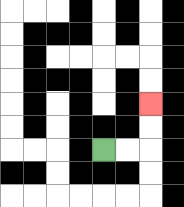{'start': '[4, 6]', 'end': '[6, 4]', 'path_directions': 'R,R,U,U', 'path_coordinates': '[[4, 6], [5, 6], [6, 6], [6, 5], [6, 4]]'}